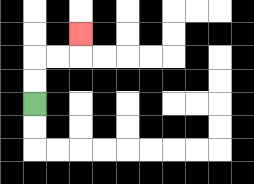{'start': '[1, 4]', 'end': '[3, 1]', 'path_directions': 'U,U,R,R,U', 'path_coordinates': '[[1, 4], [1, 3], [1, 2], [2, 2], [3, 2], [3, 1]]'}